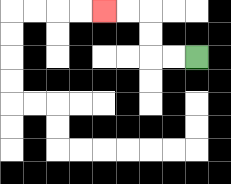{'start': '[8, 2]', 'end': '[4, 0]', 'path_directions': 'L,L,U,U,L,L', 'path_coordinates': '[[8, 2], [7, 2], [6, 2], [6, 1], [6, 0], [5, 0], [4, 0]]'}